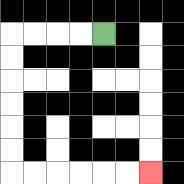{'start': '[4, 1]', 'end': '[6, 7]', 'path_directions': 'L,L,L,L,D,D,D,D,D,D,R,R,R,R,R,R', 'path_coordinates': '[[4, 1], [3, 1], [2, 1], [1, 1], [0, 1], [0, 2], [0, 3], [0, 4], [0, 5], [0, 6], [0, 7], [1, 7], [2, 7], [3, 7], [4, 7], [5, 7], [6, 7]]'}